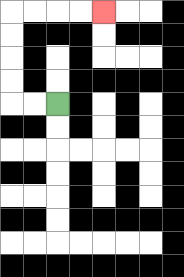{'start': '[2, 4]', 'end': '[4, 0]', 'path_directions': 'L,L,U,U,U,U,R,R,R,R', 'path_coordinates': '[[2, 4], [1, 4], [0, 4], [0, 3], [0, 2], [0, 1], [0, 0], [1, 0], [2, 0], [3, 0], [4, 0]]'}